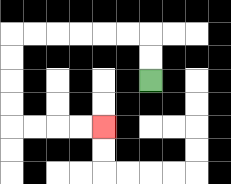{'start': '[6, 3]', 'end': '[4, 5]', 'path_directions': 'U,U,L,L,L,L,L,L,D,D,D,D,R,R,R,R', 'path_coordinates': '[[6, 3], [6, 2], [6, 1], [5, 1], [4, 1], [3, 1], [2, 1], [1, 1], [0, 1], [0, 2], [0, 3], [0, 4], [0, 5], [1, 5], [2, 5], [3, 5], [4, 5]]'}